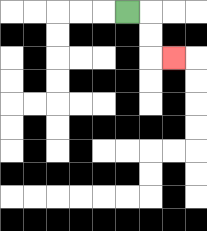{'start': '[5, 0]', 'end': '[7, 2]', 'path_directions': 'R,D,D,R', 'path_coordinates': '[[5, 0], [6, 0], [6, 1], [6, 2], [7, 2]]'}